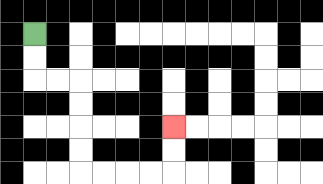{'start': '[1, 1]', 'end': '[7, 5]', 'path_directions': 'D,D,R,R,D,D,D,D,R,R,R,R,U,U', 'path_coordinates': '[[1, 1], [1, 2], [1, 3], [2, 3], [3, 3], [3, 4], [3, 5], [3, 6], [3, 7], [4, 7], [5, 7], [6, 7], [7, 7], [7, 6], [7, 5]]'}